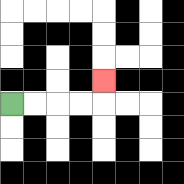{'start': '[0, 4]', 'end': '[4, 3]', 'path_directions': 'R,R,R,R,U', 'path_coordinates': '[[0, 4], [1, 4], [2, 4], [3, 4], [4, 4], [4, 3]]'}